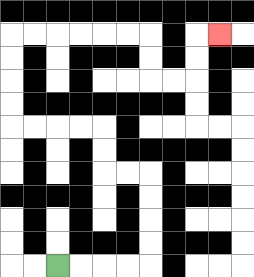{'start': '[2, 11]', 'end': '[9, 1]', 'path_directions': 'R,R,R,R,U,U,U,U,L,L,U,U,L,L,L,L,U,U,U,U,R,R,R,R,R,R,D,D,R,R,U,U,R', 'path_coordinates': '[[2, 11], [3, 11], [4, 11], [5, 11], [6, 11], [6, 10], [6, 9], [6, 8], [6, 7], [5, 7], [4, 7], [4, 6], [4, 5], [3, 5], [2, 5], [1, 5], [0, 5], [0, 4], [0, 3], [0, 2], [0, 1], [1, 1], [2, 1], [3, 1], [4, 1], [5, 1], [6, 1], [6, 2], [6, 3], [7, 3], [8, 3], [8, 2], [8, 1], [9, 1]]'}